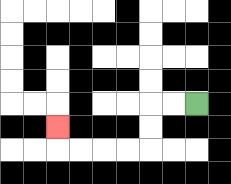{'start': '[8, 4]', 'end': '[2, 5]', 'path_directions': 'L,L,D,D,L,L,L,L,U', 'path_coordinates': '[[8, 4], [7, 4], [6, 4], [6, 5], [6, 6], [5, 6], [4, 6], [3, 6], [2, 6], [2, 5]]'}